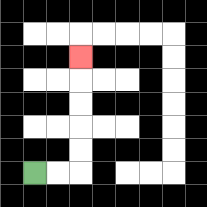{'start': '[1, 7]', 'end': '[3, 2]', 'path_directions': 'R,R,U,U,U,U,U', 'path_coordinates': '[[1, 7], [2, 7], [3, 7], [3, 6], [3, 5], [3, 4], [3, 3], [3, 2]]'}